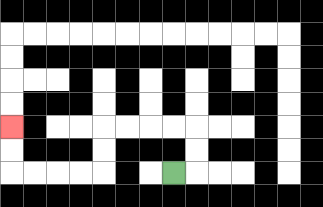{'start': '[7, 7]', 'end': '[0, 5]', 'path_directions': 'R,U,U,L,L,L,L,D,D,L,L,L,L,U,U', 'path_coordinates': '[[7, 7], [8, 7], [8, 6], [8, 5], [7, 5], [6, 5], [5, 5], [4, 5], [4, 6], [4, 7], [3, 7], [2, 7], [1, 7], [0, 7], [0, 6], [0, 5]]'}